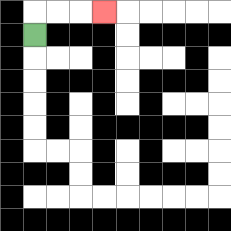{'start': '[1, 1]', 'end': '[4, 0]', 'path_directions': 'U,R,R,R', 'path_coordinates': '[[1, 1], [1, 0], [2, 0], [3, 0], [4, 0]]'}